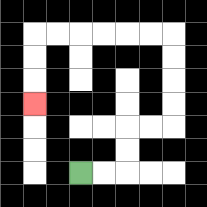{'start': '[3, 7]', 'end': '[1, 4]', 'path_directions': 'R,R,U,U,R,R,U,U,U,U,L,L,L,L,L,L,D,D,D', 'path_coordinates': '[[3, 7], [4, 7], [5, 7], [5, 6], [5, 5], [6, 5], [7, 5], [7, 4], [7, 3], [7, 2], [7, 1], [6, 1], [5, 1], [4, 1], [3, 1], [2, 1], [1, 1], [1, 2], [1, 3], [1, 4]]'}